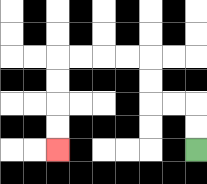{'start': '[8, 6]', 'end': '[2, 6]', 'path_directions': 'U,U,L,L,U,U,L,L,L,L,D,D,D,D', 'path_coordinates': '[[8, 6], [8, 5], [8, 4], [7, 4], [6, 4], [6, 3], [6, 2], [5, 2], [4, 2], [3, 2], [2, 2], [2, 3], [2, 4], [2, 5], [2, 6]]'}